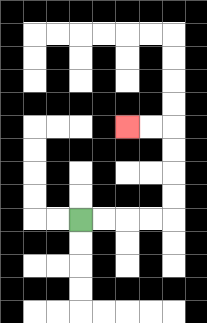{'start': '[3, 9]', 'end': '[5, 5]', 'path_directions': 'R,R,R,R,U,U,U,U,L,L', 'path_coordinates': '[[3, 9], [4, 9], [5, 9], [6, 9], [7, 9], [7, 8], [7, 7], [7, 6], [7, 5], [6, 5], [5, 5]]'}